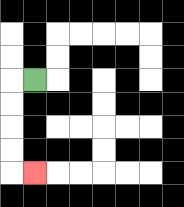{'start': '[1, 3]', 'end': '[1, 7]', 'path_directions': 'L,D,D,D,D,R', 'path_coordinates': '[[1, 3], [0, 3], [0, 4], [0, 5], [0, 6], [0, 7], [1, 7]]'}